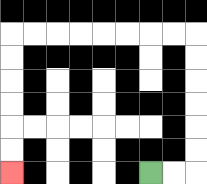{'start': '[6, 7]', 'end': '[0, 7]', 'path_directions': 'R,R,U,U,U,U,U,U,L,L,L,L,L,L,L,L,D,D,D,D,D,D', 'path_coordinates': '[[6, 7], [7, 7], [8, 7], [8, 6], [8, 5], [8, 4], [8, 3], [8, 2], [8, 1], [7, 1], [6, 1], [5, 1], [4, 1], [3, 1], [2, 1], [1, 1], [0, 1], [0, 2], [0, 3], [0, 4], [0, 5], [0, 6], [0, 7]]'}